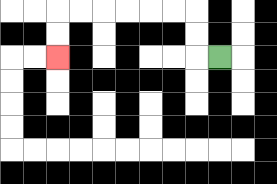{'start': '[9, 2]', 'end': '[2, 2]', 'path_directions': 'L,U,U,L,L,L,L,L,L,D,D', 'path_coordinates': '[[9, 2], [8, 2], [8, 1], [8, 0], [7, 0], [6, 0], [5, 0], [4, 0], [3, 0], [2, 0], [2, 1], [2, 2]]'}